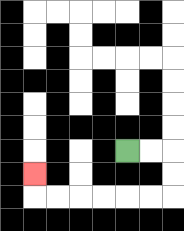{'start': '[5, 6]', 'end': '[1, 7]', 'path_directions': 'R,R,D,D,L,L,L,L,L,L,U', 'path_coordinates': '[[5, 6], [6, 6], [7, 6], [7, 7], [7, 8], [6, 8], [5, 8], [4, 8], [3, 8], [2, 8], [1, 8], [1, 7]]'}